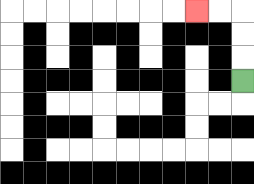{'start': '[10, 3]', 'end': '[8, 0]', 'path_directions': 'U,U,U,L,L', 'path_coordinates': '[[10, 3], [10, 2], [10, 1], [10, 0], [9, 0], [8, 0]]'}